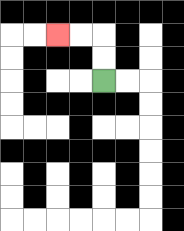{'start': '[4, 3]', 'end': '[2, 1]', 'path_directions': 'U,U,L,L', 'path_coordinates': '[[4, 3], [4, 2], [4, 1], [3, 1], [2, 1]]'}